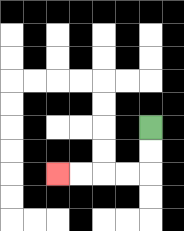{'start': '[6, 5]', 'end': '[2, 7]', 'path_directions': 'D,D,L,L,L,L', 'path_coordinates': '[[6, 5], [6, 6], [6, 7], [5, 7], [4, 7], [3, 7], [2, 7]]'}